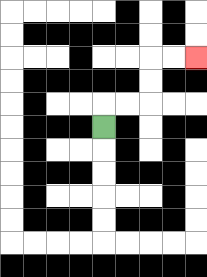{'start': '[4, 5]', 'end': '[8, 2]', 'path_directions': 'U,R,R,U,U,R,R', 'path_coordinates': '[[4, 5], [4, 4], [5, 4], [6, 4], [6, 3], [6, 2], [7, 2], [8, 2]]'}